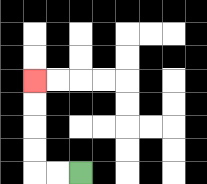{'start': '[3, 7]', 'end': '[1, 3]', 'path_directions': 'L,L,U,U,U,U', 'path_coordinates': '[[3, 7], [2, 7], [1, 7], [1, 6], [1, 5], [1, 4], [1, 3]]'}